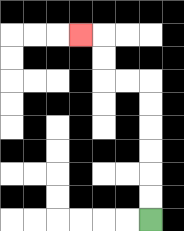{'start': '[6, 9]', 'end': '[3, 1]', 'path_directions': 'U,U,U,U,U,U,L,L,U,U,L', 'path_coordinates': '[[6, 9], [6, 8], [6, 7], [6, 6], [6, 5], [6, 4], [6, 3], [5, 3], [4, 3], [4, 2], [4, 1], [3, 1]]'}